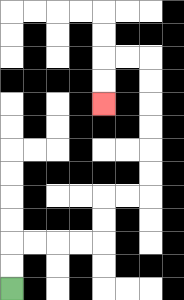{'start': '[0, 12]', 'end': '[4, 4]', 'path_directions': 'U,U,R,R,R,R,U,U,R,R,U,U,U,U,U,U,L,L,D,D', 'path_coordinates': '[[0, 12], [0, 11], [0, 10], [1, 10], [2, 10], [3, 10], [4, 10], [4, 9], [4, 8], [5, 8], [6, 8], [6, 7], [6, 6], [6, 5], [6, 4], [6, 3], [6, 2], [5, 2], [4, 2], [4, 3], [4, 4]]'}